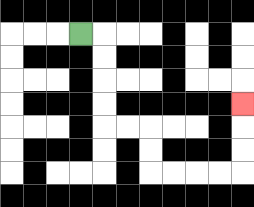{'start': '[3, 1]', 'end': '[10, 4]', 'path_directions': 'R,D,D,D,D,R,R,D,D,R,R,R,R,U,U,U', 'path_coordinates': '[[3, 1], [4, 1], [4, 2], [4, 3], [4, 4], [4, 5], [5, 5], [6, 5], [6, 6], [6, 7], [7, 7], [8, 7], [9, 7], [10, 7], [10, 6], [10, 5], [10, 4]]'}